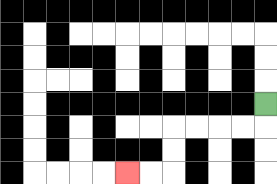{'start': '[11, 4]', 'end': '[5, 7]', 'path_directions': 'D,L,L,L,L,D,D,L,L', 'path_coordinates': '[[11, 4], [11, 5], [10, 5], [9, 5], [8, 5], [7, 5], [7, 6], [7, 7], [6, 7], [5, 7]]'}